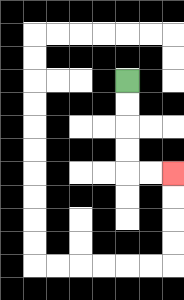{'start': '[5, 3]', 'end': '[7, 7]', 'path_directions': 'D,D,D,D,R,R', 'path_coordinates': '[[5, 3], [5, 4], [5, 5], [5, 6], [5, 7], [6, 7], [7, 7]]'}